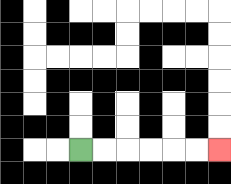{'start': '[3, 6]', 'end': '[9, 6]', 'path_directions': 'R,R,R,R,R,R', 'path_coordinates': '[[3, 6], [4, 6], [5, 6], [6, 6], [7, 6], [8, 6], [9, 6]]'}